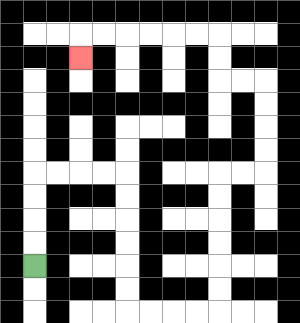{'start': '[1, 11]', 'end': '[3, 2]', 'path_directions': 'U,U,U,U,R,R,R,R,D,D,D,D,D,D,R,R,R,R,U,U,U,U,U,U,R,R,U,U,U,U,L,L,U,U,L,L,L,L,L,L,D', 'path_coordinates': '[[1, 11], [1, 10], [1, 9], [1, 8], [1, 7], [2, 7], [3, 7], [4, 7], [5, 7], [5, 8], [5, 9], [5, 10], [5, 11], [5, 12], [5, 13], [6, 13], [7, 13], [8, 13], [9, 13], [9, 12], [9, 11], [9, 10], [9, 9], [9, 8], [9, 7], [10, 7], [11, 7], [11, 6], [11, 5], [11, 4], [11, 3], [10, 3], [9, 3], [9, 2], [9, 1], [8, 1], [7, 1], [6, 1], [5, 1], [4, 1], [3, 1], [3, 2]]'}